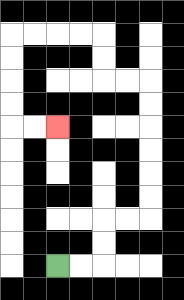{'start': '[2, 11]', 'end': '[2, 5]', 'path_directions': 'R,R,U,U,R,R,U,U,U,U,U,U,L,L,U,U,L,L,L,L,D,D,D,D,R,R', 'path_coordinates': '[[2, 11], [3, 11], [4, 11], [4, 10], [4, 9], [5, 9], [6, 9], [6, 8], [6, 7], [6, 6], [6, 5], [6, 4], [6, 3], [5, 3], [4, 3], [4, 2], [4, 1], [3, 1], [2, 1], [1, 1], [0, 1], [0, 2], [0, 3], [0, 4], [0, 5], [1, 5], [2, 5]]'}